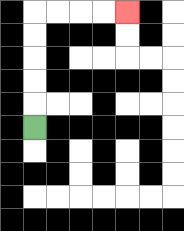{'start': '[1, 5]', 'end': '[5, 0]', 'path_directions': 'U,U,U,U,U,R,R,R,R', 'path_coordinates': '[[1, 5], [1, 4], [1, 3], [1, 2], [1, 1], [1, 0], [2, 0], [3, 0], [4, 0], [5, 0]]'}